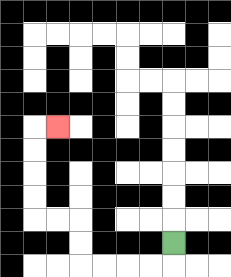{'start': '[7, 10]', 'end': '[2, 5]', 'path_directions': 'D,L,L,L,L,U,U,L,L,U,U,U,U,R', 'path_coordinates': '[[7, 10], [7, 11], [6, 11], [5, 11], [4, 11], [3, 11], [3, 10], [3, 9], [2, 9], [1, 9], [1, 8], [1, 7], [1, 6], [1, 5], [2, 5]]'}